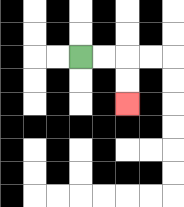{'start': '[3, 2]', 'end': '[5, 4]', 'path_directions': 'R,R,D,D', 'path_coordinates': '[[3, 2], [4, 2], [5, 2], [5, 3], [5, 4]]'}